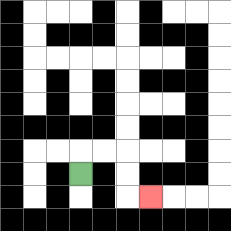{'start': '[3, 7]', 'end': '[6, 8]', 'path_directions': 'U,R,R,D,D,R', 'path_coordinates': '[[3, 7], [3, 6], [4, 6], [5, 6], [5, 7], [5, 8], [6, 8]]'}